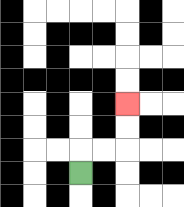{'start': '[3, 7]', 'end': '[5, 4]', 'path_directions': 'U,R,R,U,U', 'path_coordinates': '[[3, 7], [3, 6], [4, 6], [5, 6], [5, 5], [5, 4]]'}